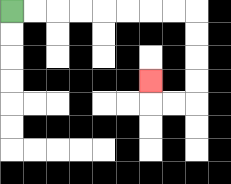{'start': '[0, 0]', 'end': '[6, 3]', 'path_directions': 'R,R,R,R,R,R,R,R,D,D,D,D,L,L,U', 'path_coordinates': '[[0, 0], [1, 0], [2, 0], [3, 0], [4, 0], [5, 0], [6, 0], [7, 0], [8, 0], [8, 1], [8, 2], [8, 3], [8, 4], [7, 4], [6, 4], [6, 3]]'}